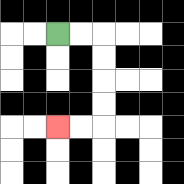{'start': '[2, 1]', 'end': '[2, 5]', 'path_directions': 'R,R,D,D,D,D,L,L', 'path_coordinates': '[[2, 1], [3, 1], [4, 1], [4, 2], [4, 3], [4, 4], [4, 5], [3, 5], [2, 5]]'}